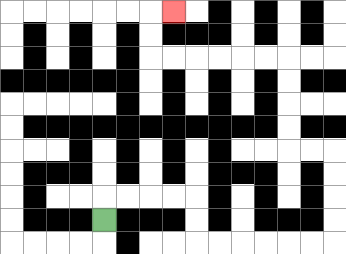{'start': '[4, 9]', 'end': '[7, 0]', 'path_directions': 'U,R,R,R,R,D,D,R,R,R,R,R,R,U,U,U,U,L,L,U,U,U,U,L,L,L,L,L,L,U,U,R', 'path_coordinates': '[[4, 9], [4, 8], [5, 8], [6, 8], [7, 8], [8, 8], [8, 9], [8, 10], [9, 10], [10, 10], [11, 10], [12, 10], [13, 10], [14, 10], [14, 9], [14, 8], [14, 7], [14, 6], [13, 6], [12, 6], [12, 5], [12, 4], [12, 3], [12, 2], [11, 2], [10, 2], [9, 2], [8, 2], [7, 2], [6, 2], [6, 1], [6, 0], [7, 0]]'}